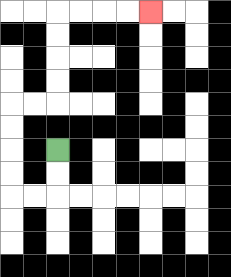{'start': '[2, 6]', 'end': '[6, 0]', 'path_directions': 'D,D,L,L,U,U,U,U,R,R,U,U,U,U,R,R,R,R', 'path_coordinates': '[[2, 6], [2, 7], [2, 8], [1, 8], [0, 8], [0, 7], [0, 6], [0, 5], [0, 4], [1, 4], [2, 4], [2, 3], [2, 2], [2, 1], [2, 0], [3, 0], [4, 0], [5, 0], [6, 0]]'}